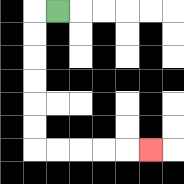{'start': '[2, 0]', 'end': '[6, 6]', 'path_directions': 'L,D,D,D,D,D,D,R,R,R,R,R', 'path_coordinates': '[[2, 0], [1, 0], [1, 1], [1, 2], [1, 3], [1, 4], [1, 5], [1, 6], [2, 6], [3, 6], [4, 6], [5, 6], [6, 6]]'}